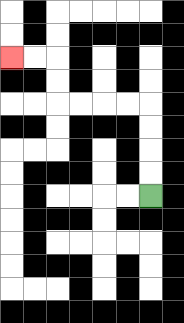{'start': '[6, 8]', 'end': '[0, 2]', 'path_directions': 'U,U,U,U,L,L,L,L,U,U,L,L', 'path_coordinates': '[[6, 8], [6, 7], [6, 6], [6, 5], [6, 4], [5, 4], [4, 4], [3, 4], [2, 4], [2, 3], [2, 2], [1, 2], [0, 2]]'}